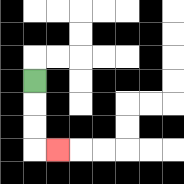{'start': '[1, 3]', 'end': '[2, 6]', 'path_directions': 'D,D,D,R', 'path_coordinates': '[[1, 3], [1, 4], [1, 5], [1, 6], [2, 6]]'}